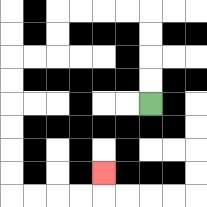{'start': '[6, 4]', 'end': '[4, 7]', 'path_directions': 'U,U,U,U,L,L,L,L,D,D,L,L,D,D,D,D,D,D,R,R,R,R,U', 'path_coordinates': '[[6, 4], [6, 3], [6, 2], [6, 1], [6, 0], [5, 0], [4, 0], [3, 0], [2, 0], [2, 1], [2, 2], [1, 2], [0, 2], [0, 3], [0, 4], [0, 5], [0, 6], [0, 7], [0, 8], [1, 8], [2, 8], [3, 8], [4, 8], [4, 7]]'}